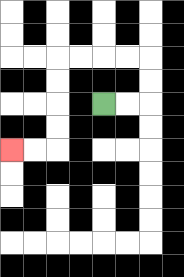{'start': '[4, 4]', 'end': '[0, 6]', 'path_directions': 'R,R,U,U,L,L,L,L,D,D,D,D,L,L', 'path_coordinates': '[[4, 4], [5, 4], [6, 4], [6, 3], [6, 2], [5, 2], [4, 2], [3, 2], [2, 2], [2, 3], [2, 4], [2, 5], [2, 6], [1, 6], [0, 6]]'}